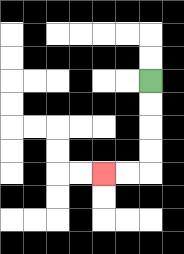{'start': '[6, 3]', 'end': '[4, 7]', 'path_directions': 'D,D,D,D,L,L', 'path_coordinates': '[[6, 3], [6, 4], [6, 5], [6, 6], [6, 7], [5, 7], [4, 7]]'}